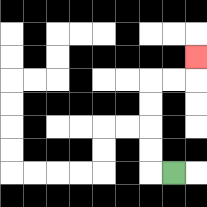{'start': '[7, 7]', 'end': '[8, 2]', 'path_directions': 'L,U,U,U,U,R,R,U', 'path_coordinates': '[[7, 7], [6, 7], [6, 6], [6, 5], [6, 4], [6, 3], [7, 3], [8, 3], [8, 2]]'}